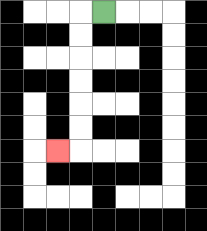{'start': '[4, 0]', 'end': '[2, 6]', 'path_directions': 'L,D,D,D,D,D,D,L', 'path_coordinates': '[[4, 0], [3, 0], [3, 1], [3, 2], [3, 3], [3, 4], [3, 5], [3, 6], [2, 6]]'}